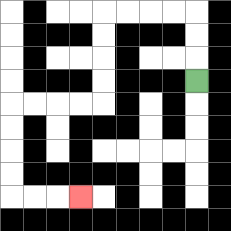{'start': '[8, 3]', 'end': '[3, 8]', 'path_directions': 'U,U,U,L,L,L,L,D,D,D,D,L,L,L,L,D,D,D,D,R,R,R', 'path_coordinates': '[[8, 3], [8, 2], [8, 1], [8, 0], [7, 0], [6, 0], [5, 0], [4, 0], [4, 1], [4, 2], [4, 3], [4, 4], [3, 4], [2, 4], [1, 4], [0, 4], [0, 5], [0, 6], [0, 7], [0, 8], [1, 8], [2, 8], [3, 8]]'}